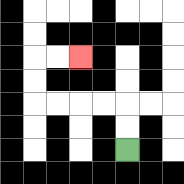{'start': '[5, 6]', 'end': '[3, 2]', 'path_directions': 'U,U,L,L,L,L,U,U,R,R', 'path_coordinates': '[[5, 6], [5, 5], [5, 4], [4, 4], [3, 4], [2, 4], [1, 4], [1, 3], [1, 2], [2, 2], [3, 2]]'}